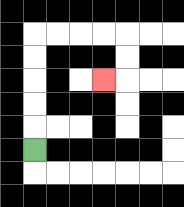{'start': '[1, 6]', 'end': '[4, 3]', 'path_directions': 'U,U,U,U,U,R,R,R,R,D,D,L', 'path_coordinates': '[[1, 6], [1, 5], [1, 4], [1, 3], [1, 2], [1, 1], [2, 1], [3, 1], [4, 1], [5, 1], [5, 2], [5, 3], [4, 3]]'}